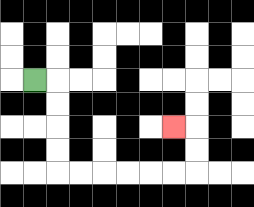{'start': '[1, 3]', 'end': '[7, 5]', 'path_directions': 'R,D,D,D,D,R,R,R,R,R,R,U,U,L', 'path_coordinates': '[[1, 3], [2, 3], [2, 4], [2, 5], [2, 6], [2, 7], [3, 7], [4, 7], [5, 7], [6, 7], [7, 7], [8, 7], [8, 6], [8, 5], [7, 5]]'}